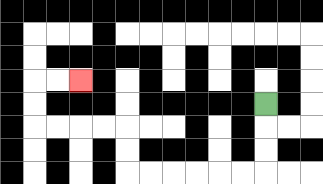{'start': '[11, 4]', 'end': '[3, 3]', 'path_directions': 'D,D,D,L,L,L,L,L,L,U,U,L,L,L,L,U,U,R,R', 'path_coordinates': '[[11, 4], [11, 5], [11, 6], [11, 7], [10, 7], [9, 7], [8, 7], [7, 7], [6, 7], [5, 7], [5, 6], [5, 5], [4, 5], [3, 5], [2, 5], [1, 5], [1, 4], [1, 3], [2, 3], [3, 3]]'}